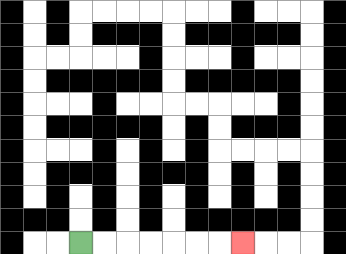{'start': '[3, 10]', 'end': '[10, 10]', 'path_directions': 'R,R,R,R,R,R,R', 'path_coordinates': '[[3, 10], [4, 10], [5, 10], [6, 10], [7, 10], [8, 10], [9, 10], [10, 10]]'}